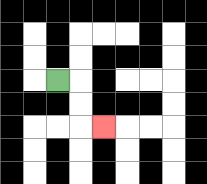{'start': '[2, 3]', 'end': '[4, 5]', 'path_directions': 'R,D,D,R', 'path_coordinates': '[[2, 3], [3, 3], [3, 4], [3, 5], [4, 5]]'}